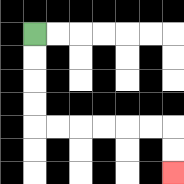{'start': '[1, 1]', 'end': '[7, 7]', 'path_directions': 'D,D,D,D,R,R,R,R,R,R,D,D', 'path_coordinates': '[[1, 1], [1, 2], [1, 3], [1, 4], [1, 5], [2, 5], [3, 5], [4, 5], [5, 5], [6, 5], [7, 5], [7, 6], [7, 7]]'}